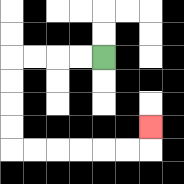{'start': '[4, 2]', 'end': '[6, 5]', 'path_directions': 'L,L,L,L,D,D,D,D,R,R,R,R,R,R,U', 'path_coordinates': '[[4, 2], [3, 2], [2, 2], [1, 2], [0, 2], [0, 3], [0, 4], [0, 5], [0, 6], [1, 6], [2, 6], [3, 6], [4, 6], [5, 6], [6, 6], [6, 5]]'}